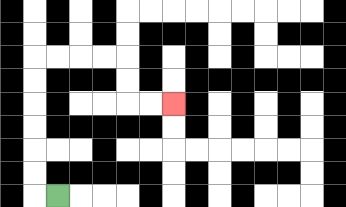{'start': '[2, 8]', 'end': '[7, 4]', 'path_directions': 'L,U,U,U,U,U,U,R,R,R,R,D,D,R,R', 'path_coordinates': '[[2, 8], [1, 8], [1, 7], [1, 6], [1, 5], [1, 4], [1, 3], [1, 2], [2, 2], [3, 2], [4, 2], [5, 2], [5, 3], [5, 4], [6, 4], [7, 4]]'}